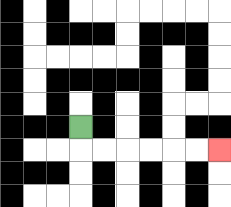{'start': '[3, 5]', 'end': '[9, 6]', 'path_directions': 'D,R,R,R,R,R,R', 'path_coordinates': '[[3, 5], [3, 6], [4, 6], [5, 6], [6, 6], [7, 6], [8, 6], [9, 6]]'}